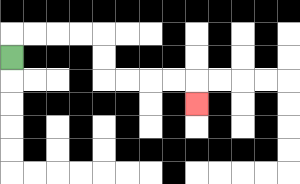{'start': '[0, 2]', 'end': '[8, 4]', 'path_directions': 'U,R,R,R,R,D,D,R,R,R,R,D', 'path_coordinates': '[[0, 2], [0, 1], [1, 1], [2, 1], [3, 1], [4, 1], [4, 2], [4, 3], [5, 3], [6, 3], [7, 3], [8, 3], [8, 4]]'}